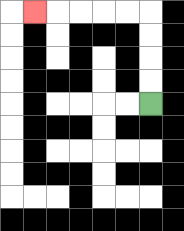{'start': '[6, 4]', 'end': '[1, 0]', 'path_directions': 'U,U,U,U,L,L,L,L,L', 'path_coordinates': '[[6, 4], [6, 3], [6, 2], [6, 1], [6, 0], [5, 0], [4, 0], [3, 0], [2, 0], [1, 0]]'}